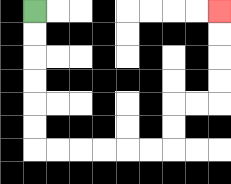{'start': '[1, 0]', 'end': '[9, 0]', 'path_directions': 'D,D,D,D,D,D,R,R,R,R,R,R,U,U,R,R,U,U,U,U', 'path_coordinates': '[[1, 0], [1, 1], [1, 2], [1, 3], [1, 4], [1, 5], [1, 6], [2, 6], [3, 6], [4, 6], [5, 6], [6, 6], [7, 6], [7, 5], [7, 4], [8, 4], [9, 4], [9, 3], [9, 2], [9, 1], [9, 0]]'}